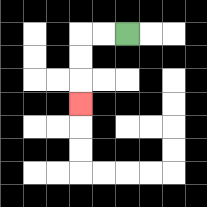{'start': '[5, 1]', 'end': '[3, 4]', 'path_directions': 'L,L,D,D,D', 'path_coordinates': '[[5, 1], [4, 1], [3, 1], [3, 2], [3, 3], [3, 4]]'}